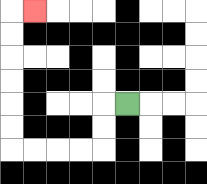{'start': '[5, 4]', 'end': '[1, 0]', 'path_directions': 'L,D,D,L,L,L,L,U,U,U,U,U,U,R', 'path_coordinates': '[[5, 4], [4, 4], [4, 5], [4, 6], [3, 6], [2, 6], [1, 6], [0, 6], [0, 5], [0, 4], [0, 3], [0, 2], [0, 1], [0, 0], [1, 0]]'}